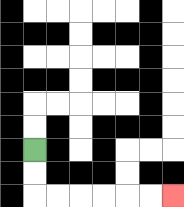{'start': '[1, 6]', 'end': '[7, 8]', 'path_directions': 'D,D,R,R,R,R,R,R', 'path_coordinates': '[[1, 6], [1, 7], [1, 8], [2, 8], [3, 8], [4, 8], [5, 8], [6, 8], [7, 8]]'}